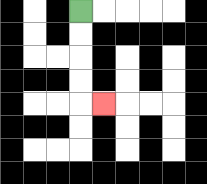{'start': '[3, 0]', 'end': '[4, 4]', 'path_directions': 'D,D,D,D,R', 'path_coordinates': '[[3, 0], [3, 1], [3, 2], [3, 3], [3, 4], [4, 4]]'}